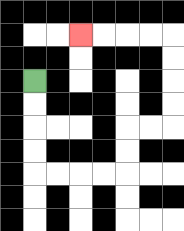{'start': '[1, 3]', 'end': '[3, 1]', 'path_directions': 'D,D,D,D,R,R,R,R,U,U,R,R,U,U,U,U,L,L,L,L', 'path_coordinates': '[[1, 3], [1, 4], [1, 5], [1, 6], [1, 7], [2, 7], [3, 7], [4, 7], [5, 7], [5, 6], [5, 5], [6, 5], [7, 5], [7, 4], [7, 3], [7, 2], [7, 1], [6, 1], [5, 1], [4, 1], [3, 1]]'}